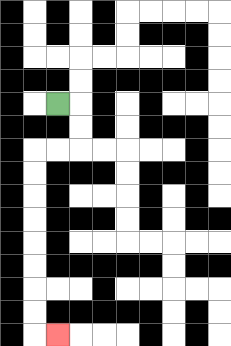{'start': '[2, 4]', 'end': '[2, 14]', 'path_directions': 'R,D,D,L,L,D,D,D,D,D,D,D,D,R', 'path_coordinates': '[[2, 4], [3, 4], [3, 5], [3, 6], [2, 6], [1, 6], [1, 7], [1, 8], [1, 9], [1, 10], [1, 11], [1, 12], [1, 13], [1, 14], [2, 14]]'}